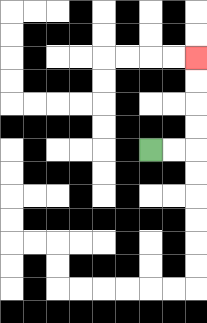{'start': '[6, 6]', 'end': '[8, 2]', 'path_directions': 'R,R,U,U,U,U', 'path_coordinates': '[[6, 6], [7, 6], [8, 6], [8, 5], [8, 4], [8, 3], [8, 2]]'}